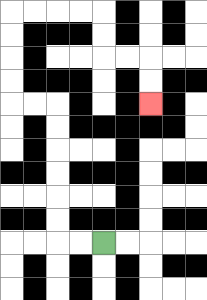{'start': '[4, 10]', 'end': '[6, 4]', 'path_directions': 'L,L,U,U,U,U,U,U,L,L,U,U,U,U,R,R,R,R,D,D,R,R,D,D', 'path_coordinates': '[[4, 10], [3, 10], [2, 10], [2, 9], [2, 8], [2, 7], [2, 6], [2, 5], [2, 4], [1, 4], [0, 4], [0, 3], [0, 2], [0, 1], [0, 0], [1, 0], [2, 0], [3, 0], [4, 0], [4, 1], [4, 2], [5, 2], [6, 2], [6, 3], [6, 4]]'}